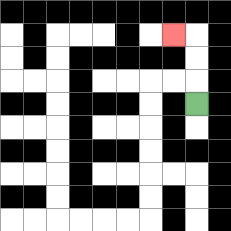{'start': '[8, 4]', 'end': '[7, 1]', 'path_directions': 'U,U,U,L', 'path_coordinates': '[[8, 4], [8, 3], [8, 2], [8, 1], [7, 1]]'}